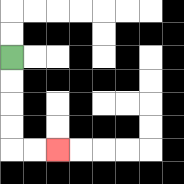{'start': '[0, 2]', 'end': '[2, 6]', 'path_directions': 'D,D,D,D,R,R', 'path_coordinates': '[[0, 2], [0, 3], [0, 4], [0, 5], [0, 6], [1, 6], [2, 6]]'}